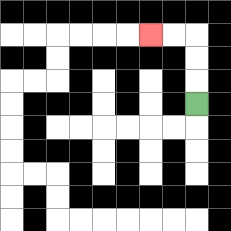{'start': '[8, 4]', 'end': '[6, 1]', 'path_directions': 'U,U,U,L,L', 'path_coordinates': '[[8, 4], [8, 3], [8, 2], [8, 1], [7, 1], [6, 1]]'}